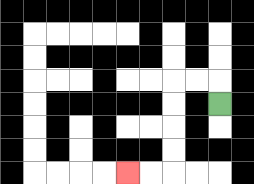{'start': '[9, 4]', 'end': '[5, 7]', 'path_directions': 'U,L,L,D,D,D,D,L,L', 'path_coordinates': '[[9, 4], [9, 3], [8, 3], [7, 3], [7, 4], [7, 5], [7, 6], [7, 7], [6, 7], [5, 7]]'}